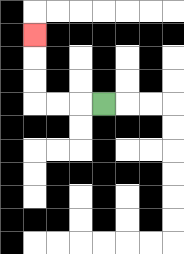{'start': '[4, 4]', 'end': '[1, 1]', 'path_directions': 'L,L,L,U,U,U', 'path_coordinates': '[[4, 4], [3, 4], [2, 4], [1, 4], [1, 3], [1, 2], [1, 1]]'}